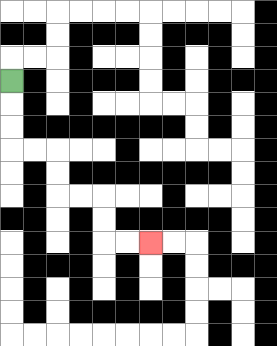{'start': '[0, 3]', 'end': '[6, 10]', 'path_directions': 'D,D,D,R,R,D,D,R,R,D,D,R,R', 'path_coordinates': '[[0, 3], [0, 4], [0, 5], [0, 6], [1, 6], [2, 6], [2, 7], [2, 8], [3, 8], [4, 8], [4, 9], [4, 10], [5, 10], [6, 10]]'}